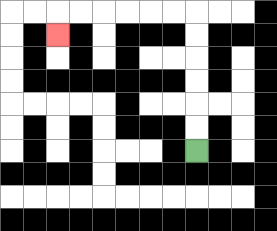{'start': '[8, 6]', 'end': '[2, 1]', 'path_directions': 'U,U,U,U,U,U,L,L,L,L,L,L,D', 'path_coordinates': '[[8, 6], [8, 5], [8, 4], [8, 3], [8, 2], [8, 1], [8, 0], [7, 0], [6, 0], [5, 0], [4, 0], [3, 0], [2, 0], [2, 1]]'}